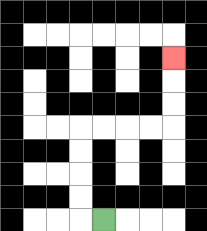{'start': '[4, 9]', 'end': '[7, 2]', 'path_directions': 'L,U,U,U,U,R,R,R,R,U,U,U', 'path_coordinates': '[[4, 9], [3, 9], [3, 8], [3, 7], [3, 6], [3, 5], [4, 5], [5, 5], [6, 5], [7, 5], [7, 4], [7, 3], [7, 2]]'}